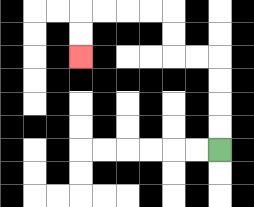{'start': '[9, 6]', 'end': '[3, 2]', 'path_directions': 'U,U,U,U,L,L,U,U,L,L,L,L,D,D', 'path_coordinates': '[[9, 6], [9, 5], [9, 4], [9, 3], [9, 2], [8, 2], [7, 2], [7, 1], [7, 0], [6, 0], [5, 0], [4, 0], [3, 0], [3, 1], [3, 2]]'}